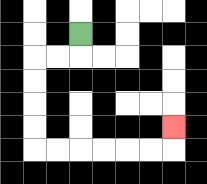{'start': '[3, 1]', 'end': '[7, 5]', 'path_directions': 'D,L,L,D,D,D,D,R,R,R,R,R,R,U', 'path_coordinates': '[[3, 1], [3, 2], [2, 2], [1, 2], [1, 3], [1, 4], [1, 5], [1, 6], [2, 6], [3, 6], [4, 6], [5, 6], [6, 6], [7, 6], [7, 5]]'}